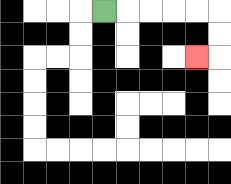{'start': '[4, 0]', 'end': '[8, 2]', 'path_directions': 'R,R,R,R,R,D,D,L', 'path_coordinates': '[[4, 0], [5, 0], [6, 0], [7, 0], [8, 0], [9, 0], [9, 1], [9, 2], [8, 2]]'}